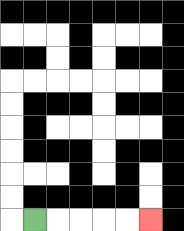{'start': '[1, 9]', 'end': '[6, 9]', 'path_directions': 'R,R,R,R,R', 'path_coordinates': '[[1, 9], [2, 9], [3, 9], [4, 9], [5, 9], [6, 9]]'}